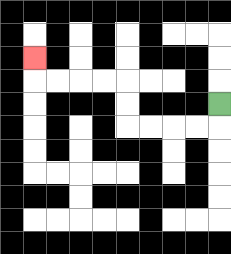{'start': '[9, 4]', 'end': '[1, 2]', 'path_directions': 'D,L,L,L,L,U,U,L,L,L,L,U', 'path_coordinates': '[[9, 4], [9, 5], [8, 5], [7, 5], [6, 5], [5, 5], [5, 4], [5, 3], [4, 3], [3, 3], [2, 3], [1, 3], [1, 2]]'}